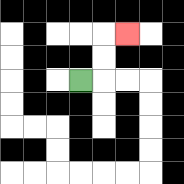{'start': '[3, 3]', 'end': '[5, 1]', 'path_directions': 'R,U,U,R', 'path_coordinates': '[[3, 3], [4, 3], [4, 2], [4, 1], [5, 1]]'}